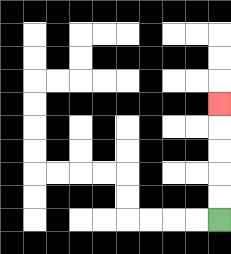{'start': '[9, 9]', 'end': '[9, 4]', 'path_directions': 'U,U,U,U,U', 'path_coordinates': '[[9, 9], [9, 8], [9, 7], [9, 6], [9, 5], [9, 4]]'}